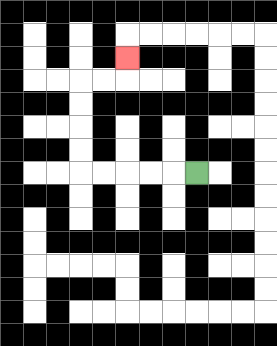{'start': '[8, 7]', 'end': '[5, 2]', 'path_directions': 'L,L,L,L,L,U,U,U,U,R,R,U', 'path_coordinates': '[[8, 7], [7, 7], [6, 7], [5, 7], [4, 7], [3, 7], [3, 6], [3, 5], [3, 4], [3, 3], [4, 3], [5, 3], [5, 2]]'}